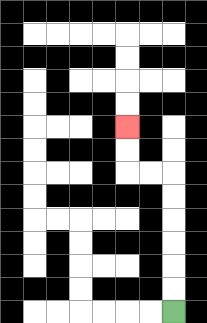{'start': '[7, 13]', 'end': '[5, 5]', 'path_directions': 'U,U,U,U,U,U,L,L,U,U', 'path_coordinates': '[[7, 13], [7, 12], [7, 11], [7, 10], [7, 9], [7, 8], [7, 7], [6, 7], [5, 7], [5, 6], [5, 5]]'}